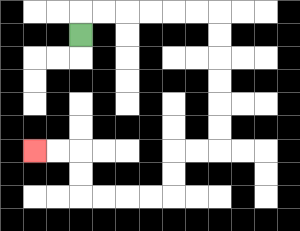{'start': '[3, 1]', 'end': '[1, 6]', 'path_directions': 'U,R,R,R,R,R,R,D,D,D,D,D,D,L,L,D,D,L,L,L,L,U,U,L,L', 'path_coordinates': '[[3, 1], [3, 0], [4, 0], [5, 0], [6, 0], [7, 0], [8, 0], [9, 0], [9, 1], [9, 2], [9, 3], [9, 4], [9, 5], [9, 6], [8, 6], [7, 6], [7, 7], [7, 8], [6, 8], [5, 8], [4, 8], [3, 8], [3, 7], [3, 6], [2, 6], [1, 6]]'}